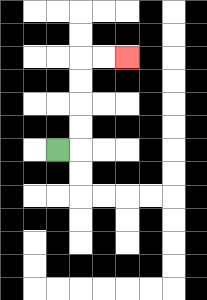{'start': '[2, 6]', 'end': '[5, 2]', 'path_directions': 'R,U,U,U,U,R,R', 'path_coordinates': '[[2, 6], [3, 6], [3, 5], [3, 4], [3, 3], [3, 2], [4, 2], [5, 2]]'}